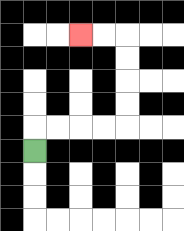{'start': '[1, 6]', 'end': '[3, 1]', 'path_directions': 'U,R,R,R,R,U,U,U,U,L,L', 'path_coordinates': '[[1, 6], [1, 5], [2, 5], [3, 5], [4, 5], [5, 5], [5, 4], [5, 3], [5, 2], [5, 1], [4, 1], [3, 1]]'}